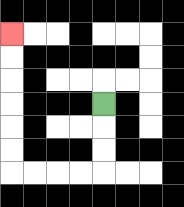{'start': '[4, 4]', 'end': '[0, 1]', 'path_directions': 'D,D,D,L,L,L,L,U,U,U,U,U,U', 'path_coordinates': '[[4, 4], [4, 5], [4, 6], [4, 7], [3, 7], [2, 7], [1, 7], [0, 7], [0, 6], [0, 5], [0, 4], [0, 3], [0, 2], [0, 1]]'}